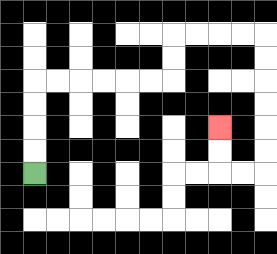{'start': '[1, 7]', 'end': '[9, 5]', 'path_directions': 'U,U,U,U,R,R,R,R,R,R,U,U,R,R,R,R,D,D,D,D,D,D,L,L,U,U', 'path_coordinates': '[[1, 7], [1, 6], [1, 5], [1, 4], [1, 3], [2, 3], [3, 3], [4, 3], [5, 3], [6, 3], [7, 3], [7, 2], [7, 1], [8, 1], [9, 1], [10, 1], [11, 1], [11, 2], [11, 3], [11, 4], [11, 5], [11, 6], [11, 7], [10, 7], [9, 7], [9, 6], [9, 5]]'}